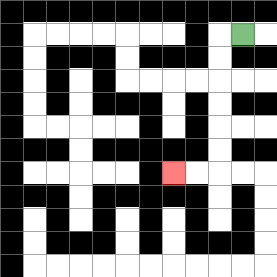{'start': '[10, 1]', 'end': '[7, 7]', 'path_directions': 'L,D,D,D,D,D,D,L,L', 'path_coordinates': '[[10, 1], [9, 1], [9, 2], [9, 3], [9, 4], [9, 5], [9, 6], [9, 7], [8, 7], [7, 7]]'}